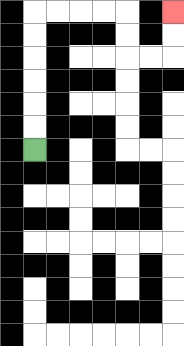{'start': '[1, 6]', 'end': '[7, 0]', 'path_directions': 'U,U,U,U,U,U,R,R,R,R,D,D,R,R,U,U', 'path_coordinates': '[[1, 6], [1, 5], [1, 4], [1, 3], [1, 2], [1, 1], [1, 0], [2, 0], [3, 0], [4, 0], [5, 0], [5, 1], [5, 2], [6, 2], [7, 2], [7, 1], [7, 0]]'}